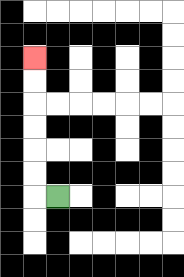{'start': '[2, 8]', 'end': '[1, 2]', 'path_directions': 'L,U,U,U,U,U,U', 'path_coordinates': '[[2, 8], [1, 8], [1, 7], [1, 6], [1, 5], [1, 4], [1, 3], [1, 2]]'}